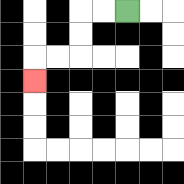{'start': '[5, 0]', 'end': '[1, 3]', 'path_directions': 'L,L,D,D,L,L,D', 'path_coordinates': '[[5, 0], [4, 0], [3, 0], [3, 1], [3, 2], [2, 2], [1, 2], [1, 3]]'}